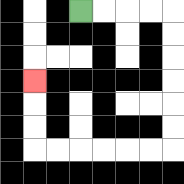{'start': '[3, 0]', 'end': '[1, 3]', 'path_directions': 'R,R,R,R,D,D,D,D,D,D,L,L,L,L,L,L,U,U,U', 'path_coordinates': '[[3, 0], [4, 0], [5, 0], [6, 0], [7, 0], [7, 1], [7, 2], [7, 3], [7, 4], [7, 5], [7, 6], [6, 6], [5, 6], [4, 6], [3, 6], [2, 6], [1, 6], [1, 5], [1, 4], [1, 3]]'}